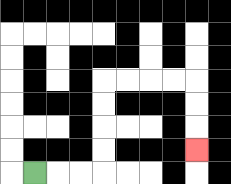{'start': '[1, 7]', 'end': '[8, 6]', 'path_directions': 'R,R,R,U,U,U,U,R,R,R,R,D,D,D', 'path_coordinates': '[[1, 7], [2, 7], [3, 7], [4, 7], [4, 6], [4, 5], [4, 4], [4, 3], [5, 3], [6, 3], [7, 3], [8, 3], [8, 4], [8, 5], [8, 6]]'}